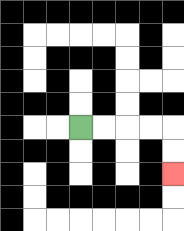{'start': '[3, 5]', 'end': '[7, 7]', 'path_directions': 'R,R,R,R,D,D', 'path_coordinates': '[[3, 5], [4, 5], [5, 5], [6, 5], [7, 5], [7, 6], [7, 7]]'}